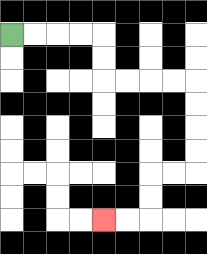{'start': '[0, 1]', 'end': '[4, 9]', 'path_directions': 'R,R,R,R,D,D,R,R,R,R,D,D,D,D,L,L,D,D,L,L', 'path_coordinates': '[[0, 1], [1, 1], [2, 1], [3, 1], [4, 1], [4, 2], [4, 3], [5, 3], [6, 3], [7, 3], [8, 3], [8, 4], [8, 5], [8, 6], [8, 7], [7, 7], [6, 7], [6, 8], [6, 9], [5, 9], [4, 9]]'}